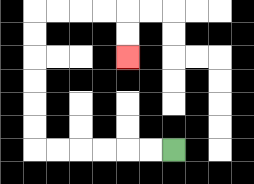{'start': '[7, 6]', 'end': '[5, 2]', 'path_directions': 'L,L,L,L,L,L,U,U,U,U,U,U,R,R,R,R,D,D', 'path_coordinates': '[[7, 6], [6, 6], [5, 6], [4, 6], [3, 6], [2, 6], [1, 6], [1, 5], [1, 4], [1, 3], [1, 2], [1, 1], [1, 0], [2, 0], [3, 0], [4, 0], [5, 0], [5, 1], [5, 2]]'}